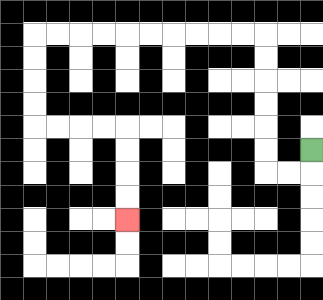{'start': '[13, 6]', 'end': '[5, 9]', 'path_directions': 'D,L,L,U,U,U,U,U,U,L,L,L,L,L,L,L,L,L,L,D,D,D,D,R,R,R,R,D,D,D,D', 'path_coordinates': '[[13, 6], [13, 7], [12, 7], [11, 7], [11, 6], [11, 5], [11, 4], [11, 3], [11, 2], [11, 1], [10, 1], [9, 1], [8, 1], [7, 1], [6, 1], [5, 1], [4, 1], [3, 1], [2, 1], [1, 1], [1, 2], [1, 3], [1, 4], [1, 5], [2, 5], [3, 5], [4, 5], [5, 5], [5, 6], [5, 7], [5, 8], [5, 9]]'}